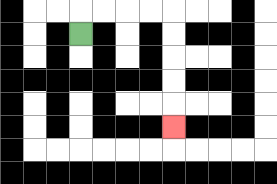{'start': '[3, 1]', 'end': '[7, 5]', 'path_directions': 'U,R,R,R,R,D,D,D,D,D', 'path_coordinates': '[[3, 1], [3, 0], [4, 0], [5, 0], [6, 0], [7, 0], [7, 1], [7, 2], [7, 3], [7, 4], [7, 5]]'}